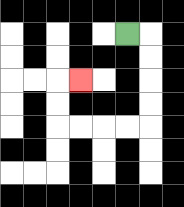{'start': '[5, 1]', 'end': '[3, 3]', 'path_directions': 'R,D,D,D,D,L,L,L,L,U,U,R', 'path_coordinates': '[[5, 1], [6, 1], [6, 2], [6, 3], [6, 4], [6, 5], [5, 5], [4, 5], [3, 5], [2, 5], [2, 4], [2, 3], [3, 3]]'}